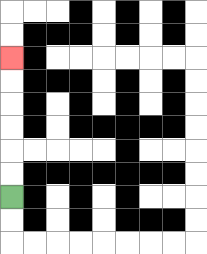{'start': '[0, 8]', 'end': '[0, 2]', 'path_directions': 'U,U,U,U,U,U', 'path_coordinates': '[[0, 8], [0, 7], [0, 6], [0, 5], [0, 4], [0, 3], [0, 2]]'}